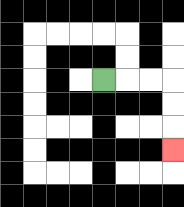{'start': '[4, 3]', 'end': '[7, 6]', 'path_directions': 'R,R,R,D,D,D', 'path_coordinates': '[[4, 3], [5, 3], [6, 3], [7, 3], [7, 4], [7, 5], [7, 6]]'}